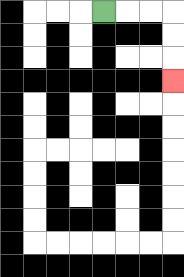{'start': '[4, 0]', 'end': '[7, 3]', 'path_directions': 'R,R,R,D,D,D', 'path_coordinates': '[[4, 0], [5, 0], [6, 0], [7, 0], [7, 1], [7, 2], [7, 3]]'}